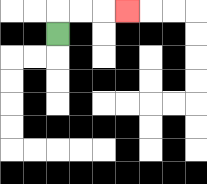{'start': '[2, 1]', 'end': '[5, 0]', 'path_directions': 'U,R,R,R', 'path_coordinates': '[[2, 1], [2, 0], [3, 0], [4, 0], [5, 0]]'}